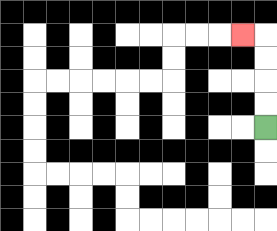{'start': '[11, 5]', 'end': '[10, 1]', 'path_directions': 'U,U,U,U,L', 'path_coordinates': '[[11, 5], [11, 4], [11, 3], [11, 2], [11, 1], [10, 1]]'}